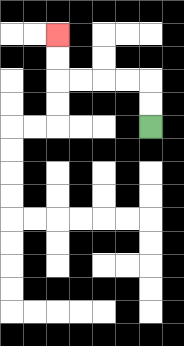{'start': '[6, 5]', 'end': '[2, 1]', 'path_directions': 'U,U,L,L,L,L,U,U', 'path_coordinates': '[[6, 5], [6, 4], [6, 3], [5, 3], [4, 3], [3, 3], [2, 3], [2, 2], [2, 1]]'}